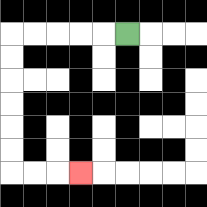{'start': '[5, 1]', 'end': '[3, 7]', 'path_directions': 'L,L,L,L,L,D,D,D,D,D,D,R,R,R', 'path_coordinates': '[[5, 1], [4, 1], [3, 1], [2, 1], [1, 1], [0, 1], [0, 2], [0, 3], [0, 4], [0, 5], [0, 6], [0, 7], [1, 7], [2, 7], [3, 7]]'}